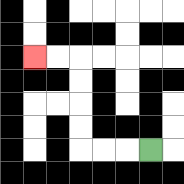{'start': '[6, 6]', 'end': '[1, 2]', 'path_directions': 'L,L,L,U,U,U,U,L,L', 'path_coordinates': '[[6, 6], [5, 6], [4, 6], [3, 6], [3, 5], [3, 4], [3, 3], [3, 2], [2, 2], [1, 2]]'}